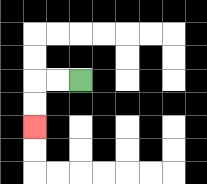{'start': '[3, 3]', 'end': '[1, 5]', 'path_directions': 'L,L,D,D', 'path_coordinates': '[[3, 3], [2, 3], [1, 3], [1, 4], [1, 5]]'}